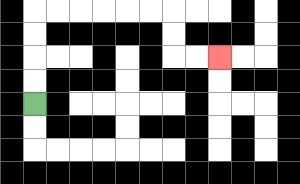{'start': '[1, 4]', 'end': '[9, 2]', 'path_directions': 'U,U,U,U,R,R,R,R,R,R,D,D,R,R', 'path_coordinates': '[[1, 4], [1, 3], [1, 2], [1, 1], [1, 0], [2, 0], [3, 0], [4, 0], [5, 0], [6, 0], [7, 0], [7, 1], [7, 2], [8, 2], [9, 2]]'}